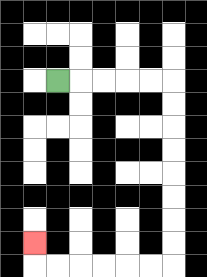{'start': '[2, 3]', 'end': '[1, 10]', 'path_directions': 'R,R,R,R,R,D,D,D,D,D,D,D,D,L,L,L,L,L,L,U', 'path_coordinates': '[[2, 3], [3, 3], [4, 3], [5, 3], [6, 3], [7, 3], [7, 4], [7, 5], [7, 6], [7, 7], [7, 8], [7, 9], [7, 10], [7, 11], [6, 11], [5, 11], [4, 11], [3, 11], [2, 11], [1, 11], [1, 10]]'}